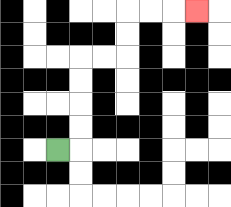{'start': '[2, 6]', 'end': '[8, 0]', 'path_directions': 'R,U,U,U,U,R,R,U,U,R,R,R', 'path_coordinates': '[[2, 6], [3, 6], [3, 5], [3, 4], [3, 3], [3, 2], [4, 2], [5, 2], [5, 1], [5, 0], [6, 0], [7, 0], [8, 0]]'}